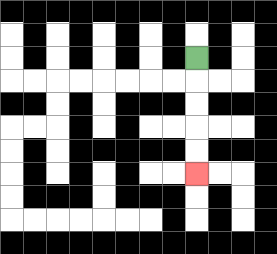{'start': '[8, 2]', 'end': '[8, 7]', 'path_directions': 'D,D,D,D,D', 'path_coordinates': '[[8, 2], [8, 3], [8, 4], [8, 5], [8, 6], [8, 7]]'}